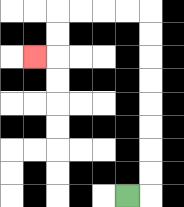{'start': '[5, 8]', 'end': '[1, 2]', 'path_directions': 'R,U,U,U,U,U,U,U,U,L,L,L,L,D,D,L', 'path_coordinates': '[[5, 8], [6, 8], [6, 7], [6, 6], [6, 5], [6, 4], [6, 3], [6, 2], [6, 1], [6, 0], [5, 0], [4, 0], [3, 0], [2, 0], [2, 1], [2, 2], [1, 2]]'}